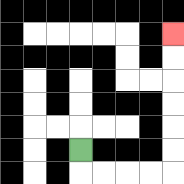{'start': '[3, 6]', 'end': '[7, 1]', 'path_directions': 'D,R,R,R,R,U,U,U,U,U,U', 'path_coordinates': '[[3, 6], [3, 7], [4, 7], [5, 7], [6, 7], [7, 7], [7, 6], [7, 5], [7, 4], [7, 3], [7, 2], [7, 1]]'}